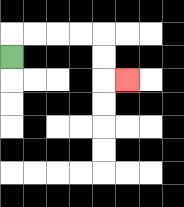{'start': '[0, 2]', 'end': '[5, 3]', 'path_directions': 'U,R,R,R,R,D,D,R', 'path_coordinates': '[[0, 2], [0, 1], [1, 1], [2, 1], [3, 1], [4, 1], [4, 2], [4, 3], [5, 3]]'}